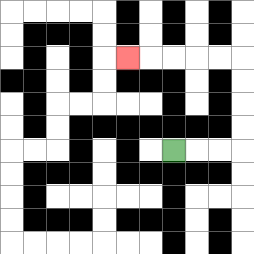{'start': '[7, 6]', 'end': '[5, 2]', 'path_directions': 'R,R,R,U,U,U,U,L,L,L,L,L', 'path_coordinates': '[[7, 6], [8, 6], [9, 6], [10, 6], [10, 5], [10, 4], [10, 3], [10, 2], [9, 2], [8, 2], [7, 2], [6, 2], [5, 2]]'}